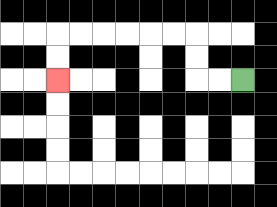{'start': '[10, 3]', 'end': '[2, 3]', 'path_directions': 'L,L,U,U,L,L,L,L,L,L,D,D', 'path_coordinates': '[[10, 3], [9, 3], [8, 3], [8, 2], [8, 1], [7, 1], [6, 1], [5, 1], [4, 1], [3, 1], [2, 1], [2, 2], [2, 3]]'}